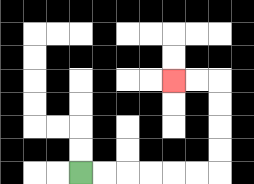{'start': '[3, 7]', 'end': '[7, 3]', 'path_directions': 'R,R,R,R,R,R,U,U,U,U,L,L', 'path_coordinates': '[[3, 7], [4, 7], [5, 7], [6, 7], [7, 7], [8, 7], [9, 7], [9, 6], [9, 5], [9, 4], [9, 3], [8, 3], [7, 3]]'}